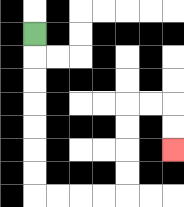{'start': '[1, 1]', 'end': '[7, 6]', 'path_directions': 'D,D,D,D,D,D,D,R,R,R,R,U,U,U,U,R,R,D,D', 'path_coordinates': '[[1, 1], [1, 2], [1, 3], [1, 4], [1, 5], [1, 6], [1, 7], [1, 8], [2, 8], [3, 8], [4, 8], [5, 8], [5, 7], [5, 6], [5, 5], [5, 4], [6, 4], [7, 4], [7, 5], [7, 6]]'}